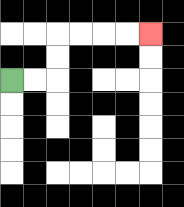{'start': '[0, 3]', 'end': '[6, 1]', 'path_directions': 'R,R,U,U,R,R,R,R', 'path_coordinates': '[[0, 3], [1, 3], [2, 3], [2, 2], [2, 1], [3, 1], [4, 1], [5, 1], [6, 1]]'}